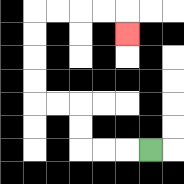{'start': '[6, 6]', 'end': '[5, 1]', 'path_directions': 'L,L,L,U,U,L,L,U,U,U,U,R,R,R,R,D', 'path_coordinates': '[[6, 6], [5, 6], [4, 6], [3, 6], [3, 5], [3, 4], [2, 4], [1, 4], [1, 3], [1, 2], [1, 1], [1, 0], [2, 0], [3, 0], [4, 0], [5, 0], [5, 1]]'}